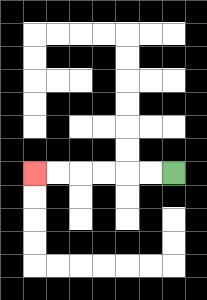{'start': '[7, 7]', 'end': '[1, 7]', 'path_directions': 'L,L,L,L,L,L', 'path_coordinates': '[[7, 7], [6, 7], [5, 7], [4, 7], [3, 7], [2, 7], [1, 7]]'}